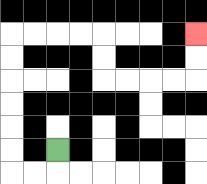{'start': '[2, 6]', 'end': '[8, 1]', 'path_directions': 'D,L,L,U,U,U,U,U,U,R,R,R,R,D,D,R,R,R,R,U,U', 'path_coordinates': '[[2, 6], [2, 7], [1, 7], [0, 7], [0, 6], [0, 5], [0, 4], [0, 3], [0, 2], [0, 1], [1, 1], [2, 1], [3, 1], [4, 1], [4, 2], [4, 3], [5, 3], [6, 3], [7, 3], [8, 3], [8, 2], [8, 1]]'}